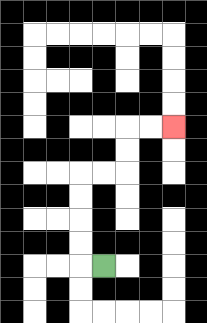{'start': '[4, 11]', 'end': '[7, 5]', 'path_directions': 'L,U,U,U,U,R,R,U,U,R,R', 'path_coordinates': '[[4, 11], [3, 11], [3, 10], [3, 9], [3, 8], [3, 7], [4, 7], [5, 7], [5, 6], [5, 5], [6, 5], [7, 5]]'}